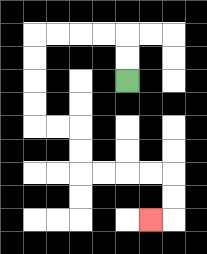{'start': '[5, 3]', 'end': '[6, 9]', 'path_directions': 'U,U,L,L,L,L,D,D,D,D,R,R,D,D,R,R,R,R,D,D,L', 'path_coordinates': '[[5, 3], [5, 2], [5, 1], [4, 1], [3, 1], [2, 1], [1, 1], [1, 2], [1, 3], [1, 4], [1, 5], [2, 5], [3, 5], [3, 6], [3, 7], [4, 7], [5, 7], [6, 7], [7, 7], [7, 8], [7, 9], [6, 9]]'}